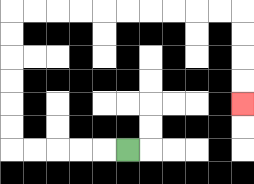{'start': '[5, 6]', 'end': '[10, 4]', 'path_directions': 'L,L,L,L,L,U,U,U,U,U,U,R,R,R,R,R,R,R,R,R,R,D,D,D,D', 'path_coordinates': '[[5, 6], [4, 6], [3, 6], [2, 6], [1, 6], [0, 6], [0, 5], [0, 4], [0, 3], [0, 2], [0, 1], [0, 0], [1, 0], [2, 0], [3, 0], [4, 0], [5, 0], [6, 0], [7, 0], [8, 0], [9, 0], [10, 0], [10, 1], [10, 2], [10, 3], [10, 4]]'}